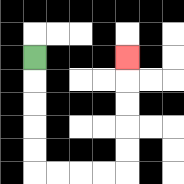{'start': '[1, 2]', 'end': '[5, 2]', 'path_directions': 'D,D,D,D,D,R,R,R,R,U,U,U,U,U', 'path_coordinates': '[[1, 2], [1, 3], [1, 4], [1, 5], [1, 6], [1, 7], [2, 7], [3, 7], [4, 7], [5, 7], [5, 6], [5, 5], [5, 4], [5, 3], [5, 2]]'}